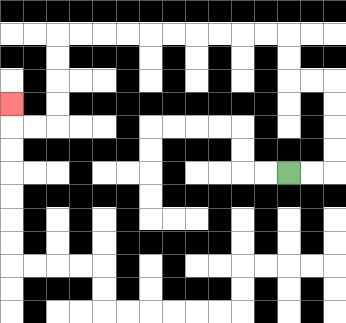{'start': '[12, 7]', 'end': '[0, 4]', 'path_directions': 'R,R,U,U,U,U,L,L,U,U,L,L,L,L,L,L,L,L,L,L,D,D,D,D,L,L,U', 'path_coordinates': '[[12, 7], [13, 7], [14, 7], [14, 6], [14, 5], [14, 4], [14, 3], [13, 3], [12, 3], [12, 2], [12, 1], [11, 1], [10, 1], [9, 1], [8, 1], [7, 1], [6, 1], [5, 1], [4, 1], [3, 1], [2, 1], [2, 2], [2, 3], [2, 4], [2, 5], [1, 5], [0, 5], [0, 4]]'}